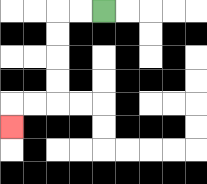{'start': '[4, 0]', 'end': '[0, 5]', 'path_directions': 'L,L,D,D,D,D,L,L,D', 'path_coordinates': '[[4, 0], [3, 0], [2, 0], [2, 1], [2, 2], [2, 3], [2, 4], [1, 4], [0, 4], [0, 5]]'}